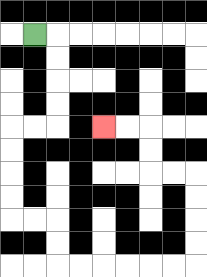{'start': '[1, 1]', 'end': '[4, 5]', 'path_directions': 'R,D,D,D,D,L,L,D,D,D,D,R,R,D,D,R,R,R,R,R,R,U,U,U,U,L,L,U,U,L,L', 'path_coordinates': '[[1, 1], [2, 1], [2, 2], [2, 3], [2, 4], [2, 5], [1, 5], [0, 5], [0, 6], [0, 7], [0, 8], [0, 9], [1, 9], [2, 9], [2, 10], [2, 11], [3, 11], [4, 11], [5, 11], [6, 11], [7, 11], [8, 11], [8, 10], [8, 9], [8, 8], [8, 7], [7, 7], [6, 7], [6, 6], [6, 5], [5, 5], [4, 5]]'}